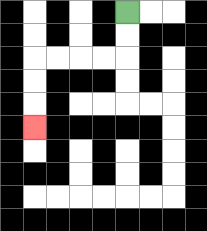{'start': '[5, 0]', 'end': '[1, 5]', 'path_directions': 'D,D,L,L,L,L,D,D,D', 'path_coordinates': '[[5, 0], [5, 1], [5, 2], [4, 2], [3, 2], [2, 2], [1, 2], [1, 3], [1, 4], [1, 5]]'}